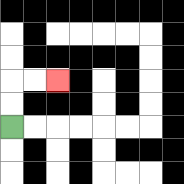{'start': '[0, 5]', 'end': '[2, 3]', 'path_directions': 'U,U,R,R', 'path_coordinates': '[[0, 5], [0, 4], [0, 3], [1, 3], [2, 3]]'}